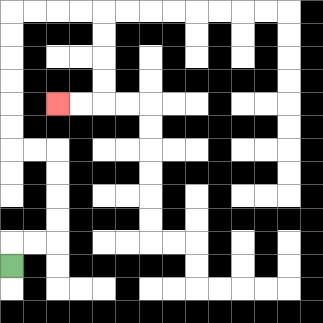{'start': '[0, 11]', 'end': '[2, 4]', 'path_directions': 'U,R,R,U,U,U,U,L,L,U,U,U,U,U,U,R,R,R,R,D,D,D,D,L,L', 'path_coordinates': '[[0, 11], [0, 10], [1, 10], [2, 10], [2, 9], [2, 8], [2, 7], [2, 6], [1, 6], [0, 6], [0, 5], [0, 4], [0, 3], [0, 2], [0, 1], [0, 0], [1, 0], [2, 0], [3, 0], [4, 0], [4, 1], [4, 2], [4, 3], [4, 4], [3, 4], [2, 4]]'}